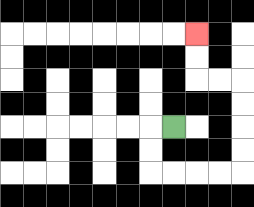{'start': '[7, 5]', 'end': '[8, 1]', 'path_directions': 'L,D,D,R,R,R,R,U,U,U,U,L,L,U,U', 'path_coordinates': '[[7, 5], [6, 5], [6, 6], [6, 7], [7, 7], [8, 7], [9, 7], [10, 7], [10, 6], [10, 5], [10, 4], [10, 3], [9, 3], [8, 3], [8, 2], [8, 1]]'}